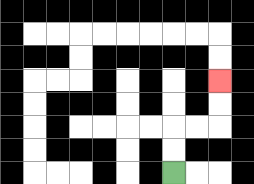{'start': '[7, 7]', 'end': '[9, 3]', 'path_directions': 'U,U,R,R,U,U', 'path_coordinates': '[[7, 7], [7, 6], [7, 5], [8, 5], [9, 5], [9, 4], [9, 3]]'}